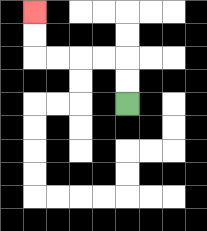{'start': '[5, 4]', 'end': '[1, 0]', 'path_directions': 'U,U,L,L,L,L,U,U', 'path_coordinates': '[[5, 4], [5, 3], [5, 2], [4, 2], [3, 2], [2, 2], [1, 2], [1, 1], [1, 0]]'}